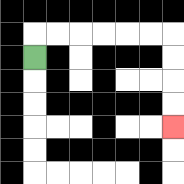{'start': '[1, 2]', 'end': '[7, 5]', 'path_directions': 'U,R,R,R,R,R,R,D,D,D,D', 'path_coordinates': '[[1, 2], [1, 1], [2, 1], [3, 1], [4, 1], [5, 1], [6, 1], [7, 1], [7, 2], [7, 3], [7, 4], [7, 5]]'}